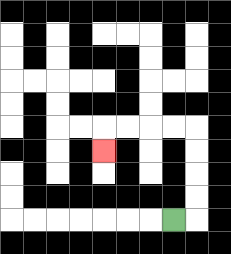{'start': '[7, 9]', 'end': '[4, 6]', 'path_directions': 'R,U,U,U,U,L,L,L,L,D', 'path_coordinates': '[[7, 9], [8, 9], [8, 8], [8, 7], [8, 6], [8, 5], [7, 5], [6, 5], [5, 5], [4, 5], [4, 6]]'}